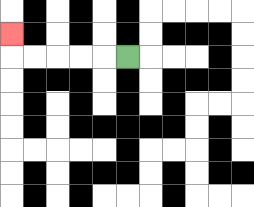{'start': '[5, 2]', 'end': '[0, 1]', 'path_directions': 'L,L,L,L,L,U', 'path_coordinates': '[[5, 2], [4, 2], [3, 2], [2, 2], [1, 2], [0, 2], [0, 1]]'}